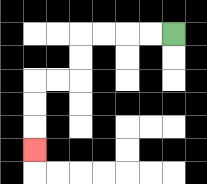{'start': '[7, 1]', 'end': '[1, 6]', 'path_directions': 'L,L,L,L,D,D,L,L,D,D,D', 'path_coordinates': '[[7, 1], [6, 1], [5, 1], [4, 1], [3, 1], [3, 2], [3, 3], [2, 3], [1, 3], [1, 4], [1, 5], [1, 6]]'}